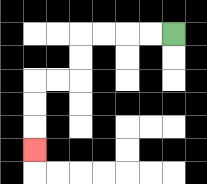{'start': '[7, 1]', 'end': '[1, 6]', 'path_directions': 'L,L,L,L,D,D,L,L,D,D,D', 'path_coordinates': '[[7, 1], [6, 1], [5, 1], [4, 1], [3, 1], [3, 2], [3, 3], [2, 3], [1, 3], [1, 4], [1, 5], [1, 6]]'}